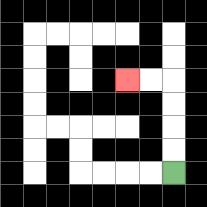{'start': '[7, 7]', 'end': '[5, 3]', 'path_directions': 'U,U,U,U,L,L', 'path_coordinates': '[[7, 7], [7, 6], [7, 5], [7, 4], [7, 3], [6, 3], [5, 3]]'}